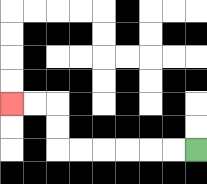{'start': '[8, 6]', 'end': '[0, 4]', 'path_directions': 'L,L,L,L,L,L,U,U,L,L', 'path_coordinates': '[[8, 6], [7, 6], [6, 6], [5, 6], [4, 6], [3, 6], [2, 6], [2, 5], [2, 4], [1, 4], [0, 4]]'}